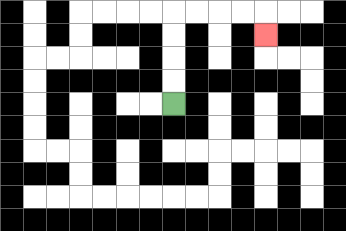{'start': '[7, 4]', 'end': '[11, 1]', 'path_directions': 'U,U,U,U,R,R,R,R,D', 'path_coordinates': '[[7, 4], [7, 3], [7, 2], [7, 1], [7, 0], [8, 0], [9, 0], [10, 0], [11, 0], [11, 1]]'}